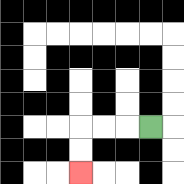{'start': '[6, 5]', 'end': '[3, 7]', 'path_directions': 'L,L,L,D,D', 'path_coordinates': '[[6, 5], [5, 5], [4, 5], [3, 5], [3, 6], [3, 7]]'}